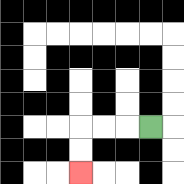{'start': '[6, 5]', 'end': '[3, 7]', 'path_directions': 'L,L,L,D,D', 'path_coordinates': '[[6, 5], [5, 5], [4, 5], [3, 5], [3, 6], [3, 7]]'}